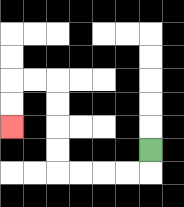{'start': '[6, 6]', 'end': '[0, 5]', 'path_directions': 'D,L,L,L,L,U,U,U,U,L,L,D,D', 'path_coordinates': '[[6, 6], [6, 7], [5, 7], [4, 7], [3, 7], [2, 7], [2, 6], [2, 5], [2, 4], [2, 3], [1, 3], [0, 3], [0, 4], [0, 5]]'}